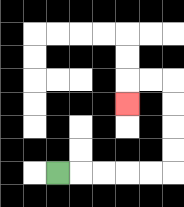{'start': '[2, 7]', 'end': '[5, 4]', 'path_directions': 'R,R,R,R,R,U,U,U,U,L,L,D', 'path_coordinates': '[[2, 7], [3, 7], [4, 7], [5, 7], [6, 7], [7, 7], [7, 6], [7, 5], [7, 4], [7, 3], [6, 3], [5, 3], [5, 4]]'}